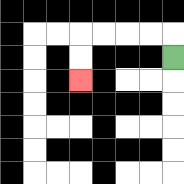{'start': '[7, 2]', 'end': '[3, 3]', 'path_directions': 'U,L,L,L,L,D,D', 'path_coordinates': '[[7, 2], [7, 1], [6, 1], [5, 1], [4, 1], [3, 1], [3, 2], [3, 3]]'}